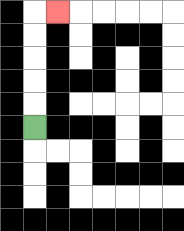{'start': '[1, 5]', 'end': '[2, 0]', 'path_directions': 'U,U,U,U,U,R', 'path_coordinates': '[[1, 5], [1, 4], [1, 3], [1, 2], [1, 1], [1, 0], [2, 0]]'}